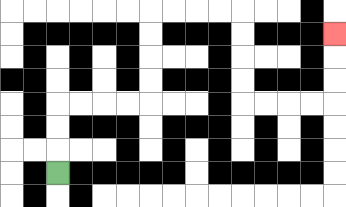{'start': '[2, 7]', 'end': '[14, 1]', 'path_directions': 'U,U,U,R,R,R,R,U,U,U,U,R,R,R,R,D,D,D,D,R,R,R,R,U,U,U', 'path_coordinates': '[[2, 7], [2, 6], [2, 5], [2, 4], [3, 4], [4, 4], [5, 4], [6, 4], [6, 3], [6, 2], [6, 1], [6, 0], [7, 0], [8, 0], [9, 0], [10, 0], [10, 1], [10, 2], [10, 3], [10, 4], [11, 4], [12, 4], [13, 4], [14, 4], [14, 3], [14, 2], [14, 1]]'}